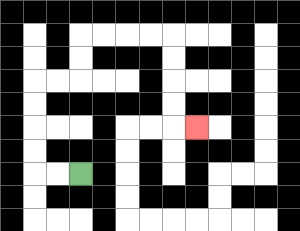{'start': '[3, 7]', 'end': '[8, 5]', 'path_directions': 'L,L,U,U,U,U,R,R,U,U,R,R,R,R,D,D,D,D,R', 'path_coordinates': '[[3, 7], [2, 7], [1, 7], [1, 6], [1, 5], [1, 4], [1, 3], [2, 3], [3, 3], [3, 2], [3, 1], [4, 1], [5, 1], [6, 1], [7, 1], [7, 2], [7, 3], [7, 4], [7, 5], [8, 5]]'}